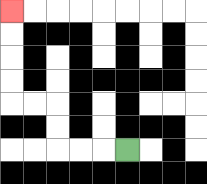{'start': '[5, 6]', 'end': '[0, 0]', 'path_directions': 'L,L,L,U,U,L,L,U,U,U,U', 'path_coordinates': '[[5, 6], [4, 6], [3, 6], [2, 6], [2, 5], [2, 4], [1, 4], [0, 4], [0, 3], [0, 2], [0, 1], [0, 0]]'}